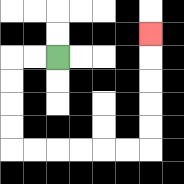{'start': '[2, 2]', 'end': '[6, 1]', 'path_directions': 'L,L,D,D,D,D,R,R,R,R,R,R,U,U,U,U,U', 'path_coordinates': '[[2, 2], [1, 2], [0, 2], [0, 3], [0, 4], [0, 5], [0, 6], [1, 6], [2, 6], [3, 6], [4, 6], [5, 6], [6, 6], [6, 5], [6, 4], [6, 3], [6, 2], [6, 1]]'}